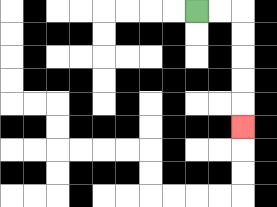{'start': '[8, 0]', 'end': '[10, 5]', 'path_directions': 'R,R,D,D,D,D,D', 'path_coordinates': '[[8, 0], [9, 0], [10, 0], [10, 1], [10, 2], [10, 3], [10, 4], [10, 5]]'}